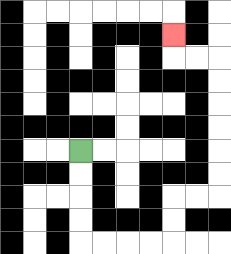{'start': '[3, 6]', 'end': '[7, 1]', 'path_directions': 'D,D,D,D,R,R,R,R,U,U,R,R,U,U,U,U,U,U,L,L,U', 'path_coordinates': '[[3, 6], [3, 7], [3, 8], [3, 9], [3, 10], [4, 10], [5, 10], [6, 10], [7, 10], [7, 9], [7, 8], [8, 8], [9, 8], [9, 7], [9, 6], [9, 5], [9, 4], [9, 3], [9, 2], [8, 2], [7, 2], [7, 1]]'}